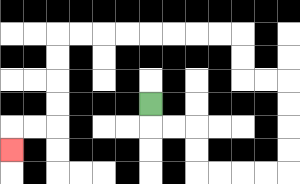{'start': '[6, 4]', 'end': '[0, 6]', 'path_directions': 'D,R,R,D,D,R,R,R,R,U,U,U,U,L,L,U,U,L,L,L,L,L,L,L,L,D,D,D,D,L,L,D', 'path_coordinates': '[[6, 4], [6, 5], [7, 5], [8, 5], [8, 6], [8, 7], [9, 7], [10, 7], [11, 7], [12, 7], [12, 6], [12, 5], [12, 4], [12, 3], [11, 3], [10, 3], [10, 2], [10, 1], [9, 1], [8, 1], [7, 1], [6, 1], [5, 1], [4, 1], [3, 1], [2, 1], [2, 2], [2, 3], [2, 4], [2, 5], [1, 5], [0, 5], [0, 6]]'}